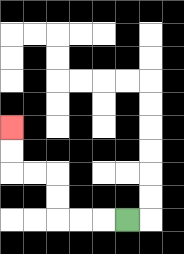{'start': '[5, 9]', 'end': '[0, 5]', 'path_directions': 'L,L,L,U,U,L,L,U,U', 'path_coordinates': '[[5, 9], [4, 9], [3, 9], [2, 9], [2, 8], [2, 7], [1, 7], [0, 7], [0, 6], [0, 5]]'}